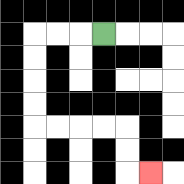{'start': '[4, 1]', 'end': '[6, 7]', 'path_directions': 'L,L,L,D,D,D,D,R,R,R,R,D,D,R', 'path_coordinates': '[[4, 1], [3, 1], [2, 1], [1, 1], [1, 2], [1, 3], [1, 4], [1, 5], [2, 5], [3, 5], [4, 5], [5, 5], [5, 6], [5, 7], [6, 7]]'}